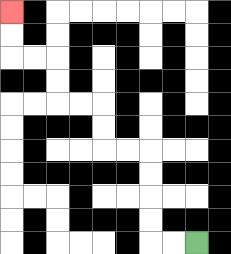{'start': '[8, 10]', 'end': '[0, 0]', 'path_directions': 'L,L,U,U,U,U,L,L,U,U,L,L,U,U,L,L,U,U', 'path_coordinates': '[[8, 10], [7, 10], [6, 10], [6, 9], [6, 8], [6, 7], [6, 6], [5, 6], [4, 6], [4, 5], [4, 4], [3, 4], [2, 4], [2, 3], [2, 2], [1, 2], [0, 2], [0, 1], [0, 0]]'}